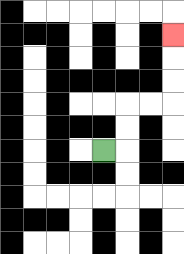{'start': '[4, 6]', 'end': '[7, 1]', 'path_directions': 'R,U,U,R,R,U,U,U', 'path_coordinates': '[[4, 6], [5, 6], [5, 5], [5, 4], [6, 4], [7, 4], [7, 3], [7, 2], [7, 1]]'}